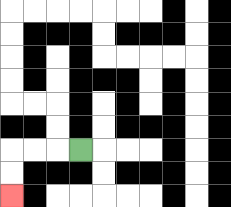{'start': '[3, 6]', 'end': '[0, 8]', 'path_directions': 'L,L,L,D,D', 'path_coordinates': '[[3, 6], [2, 6], [1, 6], [0, 6], [0, 7], [0, 8]]'}